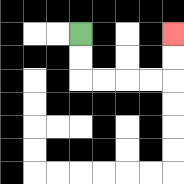{'start': '[3, 1]', 'end': '[7, 1]', 'path_directions': 'D,D,R,R,R,R,U,U', 'path_coordinates': '[[3, 1], [3, 2], [3, 3], [4, 3], [5, 3], [6, 3], [7, 3], [7, 2], [7, 1]]'}